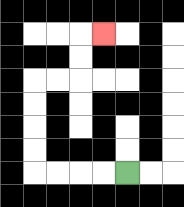{'start': '[5, 7]', 'end': '[4, 1]', 'path_directions': 'L,L,L,L,U,U,U,U,R,R,U,U,R', 'path_coordinates': '[[5, 7], [4, 7], [3, 7], [2, 7], [1, 7], [1, 6], [1, 5], [1, 4], [1, 3], [2, 3], [3, 3], [3, 2], [3, 1], [4, 1]]'}